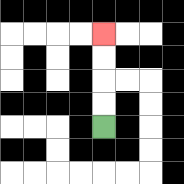{'start': '[4, 5]', 'end': '[4, 1]', 'path_directions': 'U,U,U,U', 'path_coordinates': '[[4, 5], [4, 4], [4, 3], [4, 2], [4, 1]]'}